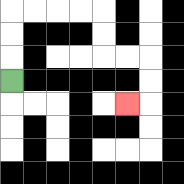{'start': '[0, 3]', 'end': '[5, 4]', 'path_directions': 'U,U,U,R,R,R,R,D,D,R,R,D,D,L', 'path_coordinates': '[[0, 3], [0, 2], [0, 1], [0, 0], [1, 0], [2, 0], [3, 0], [4, 0], [4, 1], [4, 2], [5, 2], [6, 2], [6, 3], [6, 4], [5, 4]]'}